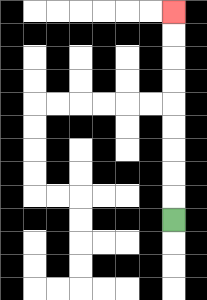{'start': '[7, 9]', 'end': '[7, 0]', 'path_directions': 'U,U,U,U,U,U,U,U,U', 'path_coordinates': '[[7, 9], [7, 8], [7, 7], [7, 6], [7, 5], [7, 4], [7, 3], [7, 2], [7, 1], [7, 0]]'}